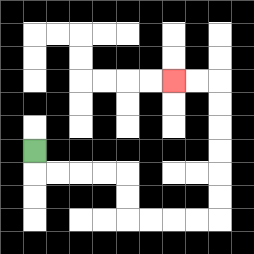{'start': '[1, 6]', 'end': '[7, 3]', 'path_directions': 'D,R,R,R,R,D,D,R,R,R,R,U,U,U,U,U,U,L,L', 'path_coordinates': '[[1, 6], [1, 7], [2, 7], [3, 7], [4, 7], [5, 7], [5, 8], [5, 9], [6, 9], [7, 9], [8, 9], [9, 9], [9, 8], [9, 7], [9, 6], [9, 5], [9, 4], [9, 3], [8, 3], [7, 3]]'}